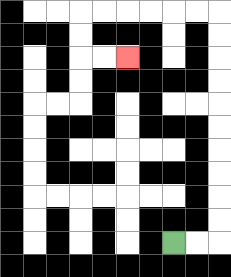{'start': '[7, 10]', 'end': '[5, 2]', 'path_directions': 'R,R,U,U,U,U,U,U,U,U,U,U,L,L,L,L,L,L,D,D,R,R', 'path_coordinates': '[[7, 10], [8, 10], [9, 10], [9, 9], [9, 8], [9, 7], [9, 6], [9, 5], [9, 4], [9, 3], [9, 2], [9, 1], [9, 0], [8, 0], [7, 0], [6, 0], [5, 0], [4, 0], [3, 0], [3, 1], [3, 2], [4, 2], [5, 2]]'}